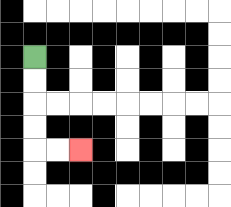{'start': '[1, 2]', 'end': '[3, 6]', 'path_directions': 'D,D,D,D,R,R', 'path_coordinates': '[[1, 2], [1, 3], [1, 4], [1, 5], [1, 6], [2, 6], [3, 6]]'}